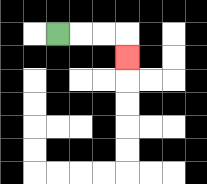{'start': '[2, 1]', 'end': '[5, 2]', 'path_directions': 'R,R,R,D', 'path_coordinates': '[[2, 1], [3, 1], [4, 1], [5, 1], [5, 2]]'}